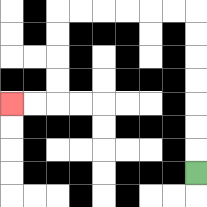{'start': '[8, 7]', 'end': '[0, 4]', 'path_directions': 'U,U,U,U,U,U,U,L,L,L,L,L,L,D,D,D,D,L,L', 'path_coordinates': '[[8, 7], [8, 6], [8, 5], [8, 4], [8, 3], [8, 2], [8, 1], [8, 0], [7, 0], [6, 0], [5, 0], [4, 0], [3, 0], [2, 0], [2, 1], [2, 2], [2, 3], [2, 4], [1, 4], [0, 4]]'}